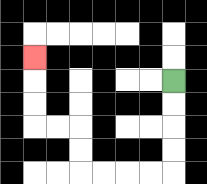{'start': '[7, 3]', 'end': '[1, 2]', 'path_directions': 'D,D,D,D,L,L,L,L,U,U,L,L,U,U,U', 'path_coordinates': '[[7, 3], [7, 4], [7, 5], [7, 6], [7, 7], [6, 7], [5, 7], [4, 7], [3, 7], [3, 6], [3, 5], [2, 5], [1, 5], [1, 4], [1, 3], [1, 2]]'}